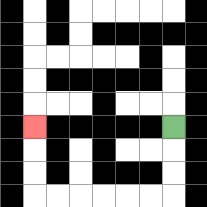{'start': '[7, 5]', 'end': '[1, 5]', 'path_directions': 'D,D,D,L,L,L,L,L,L,U,U,U', 'path_coordinates': '[[7, 5], [7, 6], [7, 7], [7, 8], [6, 8], [5, 8], [4, 8], [3, 8], [2, 8], [1, 8], [1, 7], [1, 6], [1, 5]]'}